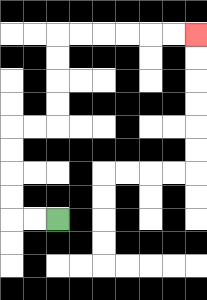{'start': '[2, 9]', 'end': '[8, 1]', 'path_directions': 'L,L,U,U,U,U,R,R,U,U,U,U,R,R,R,R,R,R', 'path_coordinates': '[[2, 9], [1, 9], [0, 9], [0, 8], [0, 7], [0, 6], [0, 5], [1, 5], [2, 5], [2, 4], [2, 3], [2, 2], [2, 1], [3, 1], [4, 1], [5, 1], [6, 1], [7, 1], [8, 1]]'}